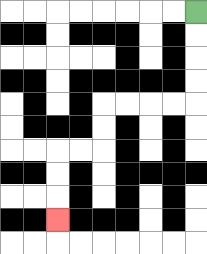{'start': '[8, 0]', 'end': '[2, 9]', 'path_directions': 'D,D,D,D,L,L,L,L,D,D,L,L,D,D,D', 'path_coordinates': '[[8, 0], [8, 1], [8, 2], [8, 3], [8, 4], [7, 4], [6, 4], [5, 4], [4, 4], [4, 5], [4, 6], [3, 6], [2, 6], [2, 7], [2, 8], [2, 9]]'}